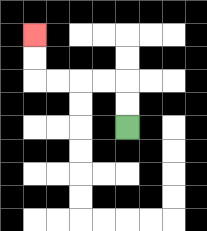{'start': '[5, 5]', 'end': '[1, 1]', 'path_directions': 'U,U,L,L,L,L,U,U', 'path_coordinates': '[[5, 5], [5, 4], [5, 3], [4, 3], [3, 3], [2, 3], [1, 3], [1, 2], [1, 1]]'}